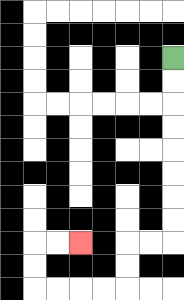{'start': '[7, 2]', 'end': '[3, 10]', 'path_directions': 'D,D,D,D,D,D,D,D,L,L,D,D,L,L,L,L,U,U,R,R', 'path_coordinates': '[[7, 2], [7, 3], [7, 4], [7, 5], [7, 6], [7, 7], [7, 8], [7, 9], [7, 10], [6, 10], [5, 10], [5, 11], [5, 12], [4, 12], [3, 12], [2, 12], [1, 12], [1, 11], [1, 10], [2, 10], [3, 10]]'}